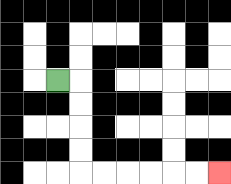{'start': '[2, 3]', 'end': '[9, 7]', 'path_directions': 'R,D,D,D,D,R,R,R,R,R,R', 'path_coordinates': '[[2, 3], [3, 3], [3, 4], [3, 5], [3, 6], [3, 7], [4, 7], [5, 7], [6, 7], [7, 7], [8, 7], [9, 7]]'}